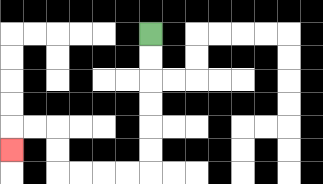{'start': '[6, 1]', 'end': '[0, 6]', 'path_directions': 'D,D,D,D,D,D,L,L,L,L,U,U,L,L,D', 'path_coordinates': '[[6, 1], [6, 2], [6, 3], [6, 4], [6, 5], [6, 6], [6, 7], [5, 7], [4, 7], [3, 7], [2, 7], [2, 6], [2, 5], [1, 5], [0, 5], [0, 6]]'}